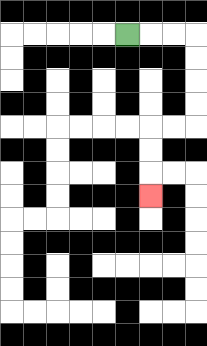{'start': '[5, 1]', 'end': '[6, 8]', 'path_directions': 'R,R,R,D,D,D,D,L,L,D,D,D', 'path_coordinates': '[[5, 1], [6, 1], [7, 1], [8, 1], [8, 2], [8, 3], [8, 4], [8, 5], [7, 5], [6, 5], [6, 6], [6, 7], [6, 8]]'}